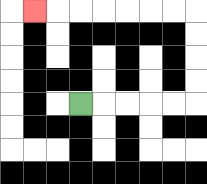{'start': '[3, 4]', 'end': '[1, 0]', 'path_directions': 'R,R,R,R,R,U,U,U,U,L,L,L,L,L,L,L', 'path_coordinates': '[[3, 4], [4, 4], [5, 4], [6, 4], [7, 4], [8, 4], [8, 3], [8, 2], [8, 1], [8, 0], [7, 0], [6, 0], [5, 0], [4, 0], [3, 0], [2, 0], [1, 0]]'}